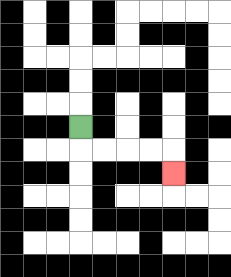{'start': '[3, 5]', 'end': '[7, 7]', 'path_directions': 'D,R,R,R,R,D', 'path_coordinates': '[[3, 5], [3, 6], [4, 6], [5, 6], [6, 6], [7, 6], [7, 7]]'}